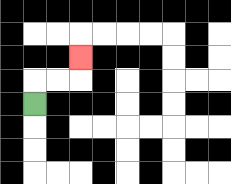{'start': '[1, 4]', 'end': '[3, 2]', 'path_directions': 'U,R,R,U', 'path_coordinates': '[[1, 4], [1, 3], [2, 3], [3, 3], [3, 2]]'}